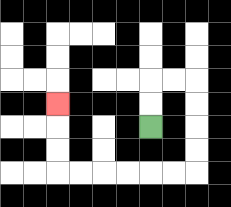{'start': '[6, 5]', 'end': '[2, 4]', 'path_directions': 'U,U,R,R,D,D,D,D,L,L,L,L,L,L,U,U,U', 'path_coordinates': '[[6, 5], [6, 4], [6, 3], [7, 3], [8, 3], [8, 4], [8, 5], [8, 6], [8, 7], [7, 7], [6, 7], [5, 7], [4, 7], [3, 7], [2, 7], [2, 6], [2, 5], [2, 4]]'}